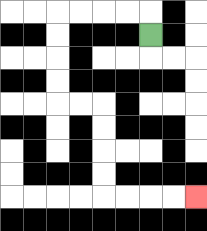{'start': '[6, 1]', 'end': '[8, 8]', 'path_directions': 'U,L,L,L,L,D,D,D,D,R,R,D,D,D,D,R,R,R,R', 'path_coordinates': '[[6, 1], [6, 0], [5, 0], [4, 0], [3, 0], [2, 0], [2, 1], [2, 2], [2, 3], [2, 4], [3, 4], [4, 4], [4, 5], [4, 6], [4, 7], [4, 8], [5, 8], [6, 8], [7, 8], [8, 8]]'}